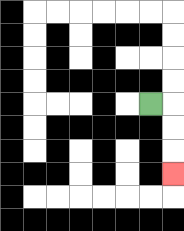{'start': '[6, 4]', 'end': '[7, 7]', 'path_directions': 'R,D,D,D', 'path_coordinates': '[[6, 4], [7, 4], [7, 5], [7, 6], [7, 7]]'}